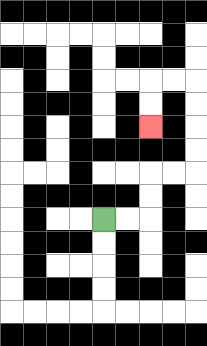{'start': '[4, 9]', 'end': '[6, 5]', 'path_directions': 'R,R,U,U,R,R,U,U,U,U,L,L,D,D', 'path_coordinates': '[[4, 9], [5, 9], [6, 9], [6, 8], [6, 7], [7, 7], [8, 7], [8, 6], [8, 5], [8, 4], [8, 3], [7, 3], [6, 3], [6, 4], [6, 5]]'}